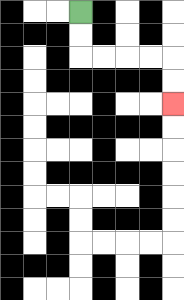{'start': '[3, 0]', 'end': '[7, 4]', 'path_directions': 'D,D,R,R,R,R,D,D', 'path_coordinates': '[[3, 0], [3, 1], [3, 2], [4, 2], [5, 2], [6, 2], [7, 2], [7, 3], [7, 4]]'}